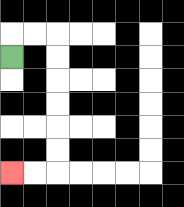{'start': '[0, 2]', 'end': '[0, 7]', 'path_directions': 'U,R,R,D,D,D,D,D,D,L,L', 'path_coordinates': '[[0, 2], [0, 1], [1, 1], [2, 1], [2, 2], [2, 3], [2, 4], [2, 5], [2, 6], [2, 7], [1, 7], [0, 7]]'}